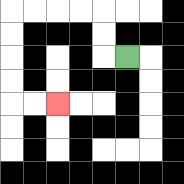{'start': '[5, 2]', 'end': '[2, 4]', 'path_directions': 'L,U,U,L,L,L,L,D,D,D,D,R,R', 'path_coordinates': '[[5, 2], [4, 2], [4, 1], [4, 0], [3, 0], [2, 0], [1, 0], [0, 0], [0, 1], [0, 2], [0, 3], [0, 4], [1, 4], [2, 4]]'}